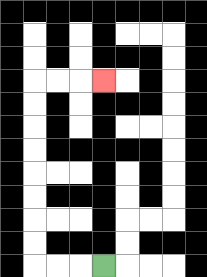{'start': '[4, 11]', 'end': '[4, 3]', 'path_directions': 'L,L,L,U,U,U,U,U,U,U,U,R,R,R', 'path_coordinates': '[[4, 11], [3, 11], [2, 11], [1, 11], [1, 10], [1, 9], [1, 8], [1, 7], [1, 6], [1, 5], [1, 4], [1, 3], [2, 3], [3, 3], [4, 3]]'}